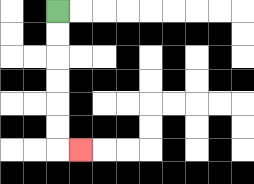{'start': '[2, 0]', 'end': '[3, 6]', 'path_directions': 'D,D,D,D,D,D,R', 'path_coordinates': '[[2, 0], [2, 1], [2, 2], [2, 3], [2, 4], [2, 5], [2, 6], [3, 6]]'}